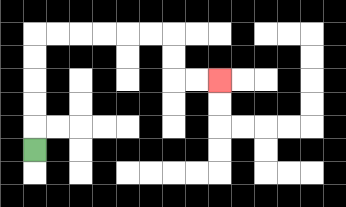{'start': '[1, 6]', 'end': '[9, 3]', 'path_directions': 'U,U,U,U,U,R,R,R,R,R,R,D,D,R,R', 'path_coordinates': '[[1, 6], [1, 5], [1, 4], [1, 3], [1, 2], [1, 1], [2, 1], [3, 1], [4, 1], [5, 1], [6, 1], [7, 1], [7, 2], [7, 3], [8, 3], [9, 3]]'}